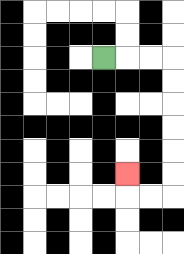{'start': '[4, 2]', 'end': '[5, 7]', 'path_directions': 'R,R,R,D,D,D,D,D,D,L,L,U', 'path_coordinates': '[[4, 2], [5, 2], [6, 2], [7, 2], [7, 3], [7, 4], [7, 5], [7, 6], [7, 7], [7, 8], [6, 8], [5, 8], [5, 7]]'}